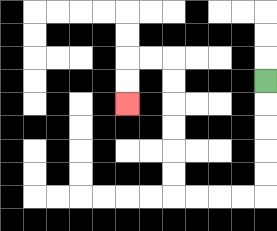{'start': '[11, 3]', 'end': '[5, 4]', 'path_directions': 'D,D,D,D,D,L,L,L,L,U,U,U,U,U,U,L,L,D,D', 'path_coordinates': '[[11, 3], [11, 4], [11, 5], [11, 6], [11, 7], [11, 8], [10, 8], [9, 8], [8, 8], [7, 8], [7, 7], [7, 6], [7, 5], [7, 4], [7, 3], [7, 2], [6, 2], [5, 2], [5, 3], [5, 4]]'}